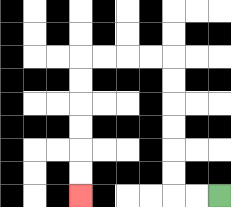{'start': '[9, 8]', 'end': '[3, 8]', 'path_directions': 'L,L,U,U,U,U,U,U,L,L,L,L,D,D,D,D,D,D', 'path_coordinates': '[[9, 8], [8, 8], [7, 8], [7, 7], [7, 6], [7, 5], [7, 4], [7, 3], [7, 2], [6, 2], [5, 2], [4, 2], [3, 2], [3, 3], [3, 4], [3, 5], [3, 6], [3, 7], [3, 8]]'}